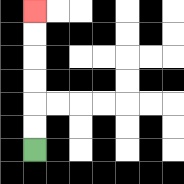{'start': '[1, 6]', 'end': '[1, 0]', 'path_directions': 'U,U,U,U,U,U', 'path_coordinates': '[[1, 6], [1, 5], [1, 4], [1, 3], [1, 2], [1, 1], [1, 0]]'}